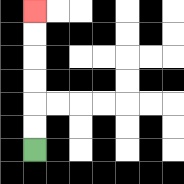{'start': '[1, 6]', 'end': '[1, 0]', 'path_directions': 'U,U,U,U,U,U', 'path_coordinates': '[[1, 6], [1, 5], [1, 4], [1, 3], [1, 2], [1, 1], [1, 0]]'}